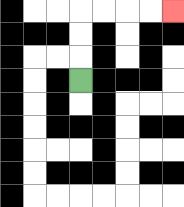{'start': '[3, 3]', 'end': '[7, 0]', 'path_directions': 'U,U,U,R,R,R,R', 'path_coordinates': '[[3, 3], [3, 2], [3, 1], [3, 0], [4, 0], [5, 0], [6, 0], [7, 0]]'}